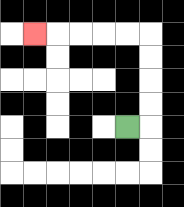{'start': '[5, 5]', 'end': '[1, 1]', 'path_directions': 'R,U,U,U,U,L,L,L,L,L', 'path_coordinates': '[[5, 5], [6, 5], [6, 4], [6, 3], [6, 2], [6, 1], [5, 1], [4, 1], [3, 1], [2, 1], [1, 1]]'}